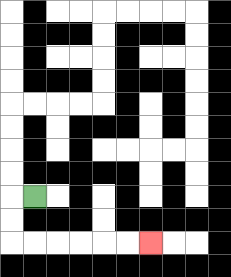{'start': '[1, 8]', 'end': '[6, 10]', 'path_directions': 'L,D,D,R,R,R,R,R,R', 'path_coordinates': '[[1, 8], [0, 8], [0, 9], [0, 10], [1, 10], [2, 10], [3, 10], [4, 10], [5, 10], [6, 10]]'}